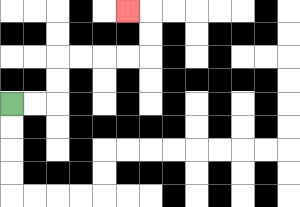{'start': '[0, 4]', 'end': '[5, 0]', 'path_directions': 'R,R,U,U,R,R,R,R,U,U,L', 'path_coordinates': '[[0, 4], [1, 4], [2, 4], [2, 3], [2, 2], [3, 2], [4, 2], [5, 2], [6, 2], [6, 1], [6, 0], [5, 0]]'}